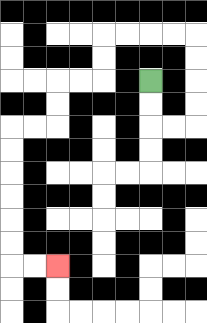{'start': '[6, 3]', 'end': '[2, 11]', 'path_directions': 'D,D,R,R,U,U,U,U,L,L,L,L,D,D,L,L,D,D,L,L,D,D,D,D,D,D,R,R', 'path_coordinates': '[[6, 3], [6, 4], [6, 5], [7, 5], [8, 5], [8, 4], [8, 3], [8, 2], [8, 1], [7, 1], [6, 1], [5, 1], [4, 1], [4, 2], [4, 3], [3, 3], [2, 3], [2, 4], [2, 5], [1, 5], [0, 5], [0, 6], [0, 7], [0, 8], [0, 9], [0, 10], [0, 11], [1, 11], [2, 11]]'}